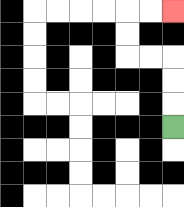{'start': '[7, 5]', 'end': '[7, 0]', 'path_directions': 'U,U,U,L,L,U,U,R,R', 'path_coordinates': '[[7, 5], [7, 4], [7, 3], [7, 2], [6, 2], [5, 2], [5, 1], [5, 0], [6, 0], [7, 0]]'}